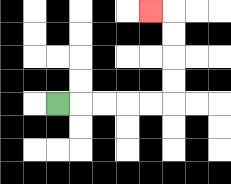{'start': '[2, 4]', 'end': '[6, 0]', 'path_directions': 'R,R,R,R,R,U,U,U,U,L', 'path_coordinates': '[[2, 4], [3, 4], [4, 4], [5, 4], [6, 4], [7, 4], [7, 3], [7, 2], [7, 1], [7, 0], [6, 0]]'}